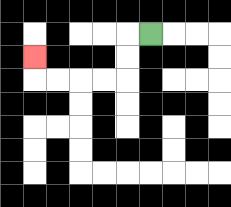{'start': '[6, 1]', 'end': '[1, 2]', 'path_directions': 'L,D,D,L,L,L,L,U', 'path_coordinates': '[[6, 1], [5, 1], [5, 2], [5, 3], [4, 3], [3, 3], [2, 3], [1, 3], [1, 2]]'}